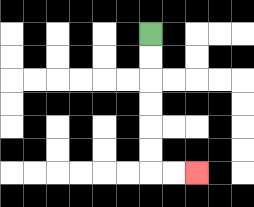{'start': '[6, 1]', 'end': '[8, 7]', 'path_directions': 'D,D,D,D,D,D,R,R', 'path_coordinates': '[[6, 1], [6, 2], [6, 3], [6, 4], [6, 5], [6, 6], [6, 7], [7, 7], [8, 7]]'}